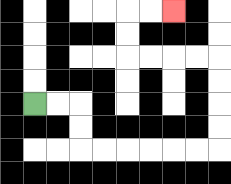{'start': '[1, 4]', 'end': '[7, 0]', 'path_directions': 'R,R,D,D,R,R,R,R,R,R,U,U,U,U,L,L,L,L,U,U,R,R', 'path_coordinates': '[[1, 4], [2, 4], [3, 4], [3, 5], [3, 6], [4, 6], [5, 6], [6, 6], [7, 6], [8, 6], [9, 6], [9, 5], [9, 4], [9, 3], [9, 2], [8, 2], [7, 2], [6, 2], [5, 2], [5, 1], [5, 0], [6, 0], [7, 0]]'}